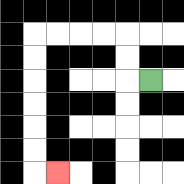{'start': '[6, 3]', 'end': '[2, 7]', 'path_directions': 'L,U,U,L,L,L,L,D,D,D,D,D,D,R', 'path_coordinates': '[[6, 3], [5, 3], [5, 2], [5, 1], [4, 1], [3, 1], [2, 1], [1, 1], [1, 2], [1, 3], [1, 4], [1, 5], [1, 6], [1, 7], [2, 7]]'}